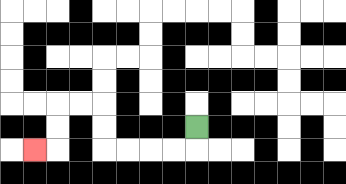{'start': '[8, 5]', 'end': '[1, 6]', 'path_directions': 'D,L,L,L,L,U,U,L,L,D,D,L', 'path_coordinates': '[[8, 5], [8, 6], [7, 6], [6, 6], [5, 6], [4, 6], [4, 5], [4, 4], [3, 4], [2, 4], [2, 5], [2, 6], [1, 6]]'}